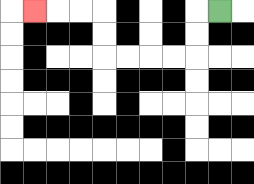{'start': '[9, 0]', 'end': '[1, 0]', 'path_directions': 'L,D,D,L,L,L,L,U,U,L,L,L', 'path_coordinates': '[[9, 0], [8, 0], [8, 1], [8, 2], [7, 2], [6, 2], [5, 2], [4, 2], [4, 1], [4, 0], [3, 0], [2, 0], [1, 0]]'}